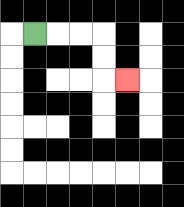{'start': '[1, 1]', 'end': '[5, 3]', 'path_directions': 'R,R,R,D,D,R', 'path_coordinates': '[[1, 1], [2, 1], [3, 1], [4, 1], [4, 2], [4, 3], [5, 3]]'}